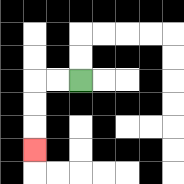{'start': '[3, 3]', 'end': '[1, 6]', 'path_directions': 'L,L,D,D,D', 'path_coordinates': '[[3, 3], [2, 3], [1, 3], [1, 4], [1, 5], [1, 6]]'}